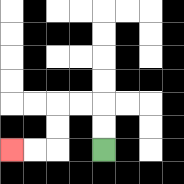{'start': '[4, 6]', 'end': '[0, 6]', 'path_directions': 'U,U,L,L,D,D,L,L', 'path_coordinates': '[[4, 6], [4, 5], [4, 4], [3, 4], [2, 4], [2, 5], [2, 6], [1, 6], [0, 6]]'}